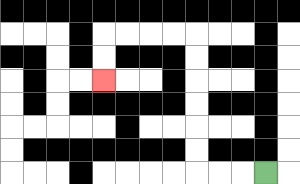{'start': '[11, 7]', 'end': '[4, 3]', 'path_directions': 'L,L,L,U,U,U,U,U,U,L,L,L,L,D,D', 'path_coordinates': '[[11, 7], [10, 7], [9, 7], [8, 7], [8, 6], [8, 5], [8, 4], [8, 3], [8, 2], [8, 1], [7, 1], [6, 1], [5, 1], [4, 1], [4, 2], [4, 3]]'}